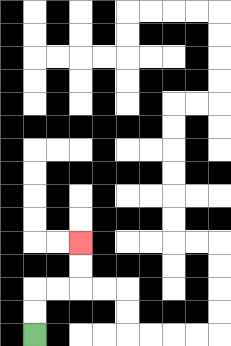{'start': '[1, 14]', 'end': '[3, 10]', 'path_directions': 'U,U,R,R,U,U', 'path_coordinates': '[[1, 14], [1, 13], [1, 12], [2, 12], [3, 12], [3, 11], [3, 10]]'}